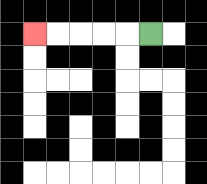{'start': '[6, 1]', 'end': '[1, 1]', 'path_directions': 'L,L,L,L,L', 'path_coordinates': '[[6, 1], [5, 1], [4, 1], [3, 1], [2, 1], [1, 1]]'}